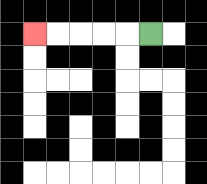{'start': '[6, 1]', 'end': '[1, 1]', 'path_directions': 'L,L,L,L,L', 'path_coordinates': '[[6, 1], [5, 1], [4, 1], [3, 1], [2, 1], [1, 1]]'}